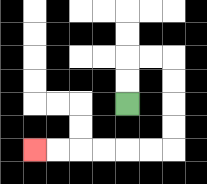{'start': '[5, 4]', 'end': '[1, 6]', 'path_directions': 'U,U,R,R,D,D,D,D,L,L,L,L,L,L', 'path_coordinates': '[[5, 4], [5, 3], [5, 2], [6, 2], [7, 2], [7, 3], [7, 4], [7, 5], [7, 6], [6, 6], [5, 6], [4, 6], [3, 6], [2, 6], [1, 6]]'}